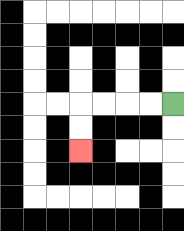{'start': '[7, 4]', 'end': '[3, 6]', 'path_directions': 'L,L,L,L,D,D', 'path_coordinates': '[[7, 4], [6, 4], [5, 4], [4, 4], [3, 4], [3, 5], [3, 6]]'}